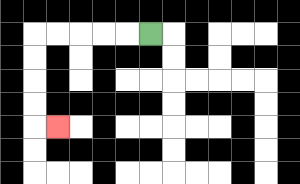{'start': '[6, 1]', 'end': '[2, 5]', 'path_directions': 'L,L,L,L,L,D,D,D,D,R', 'path_coordinates': '[[6, 1], [5, 1], [4, 1], [3, 1], [2, 1], [1, 1], [1, 2], [1, 3], [1, 4], [1, 5], [2, 5]]'}